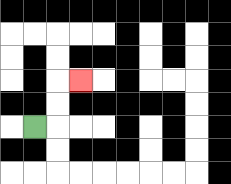{'start': '[1, 5]', 'end': '[3, 3]', 'path_directions': 'R,U,U,R', 'path_coordinates': '[[1, 5], [2, 5], [2, 4], [2, 3], [3, 3]]'}